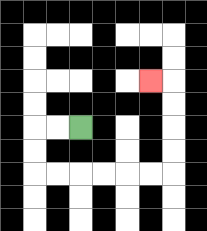{'start': '[3, 5]', 'end': '[6, 3]', 'path_directions': 'L,L,D,D,R,R,R,R,R,R,U,U,U,U,L', 'path_coordinates': '[[3, 5], [2, 5], [1, 5], [1, 6], [1, 7], [2, 7], [3, 7], [4, 7], [5, 7], [6, 7], [7, 7], [7, 6], [7, 5], [7, 4], [7, 3], [6, 3]]'}